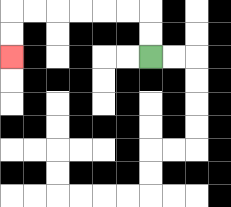{'start': '[6, 2]', 'end': '[0, 2]', 'path_directions': 'U,U,L,L,L,L,L,L,D,D', 'path_coordinates': '[[6, 2], [6, 1], [6, 0], [5, 0], [4, 0], [3, 0], [2, 0], [1, 0], [0, 0], [0, 1], [0, 2]]'}